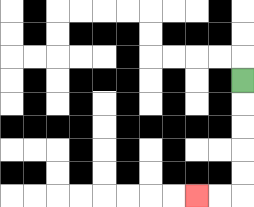{'start': '[10, 3]', 'end': '[8, 8]', 'path_directions': 'D,D,D,D,D,L,L', 'path_coordinates': '[[10, 3], [10, 4], [10, 5], [10, 6], [10, 7], [10, 8], [9, 8], [8, 8]]'}